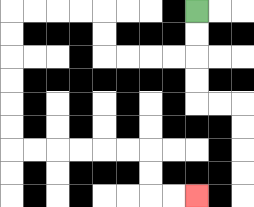{'start': '[8, 0]', 'end': '[8, 8]', 'path_directions': 'D,D,L,L,L,L,U,U,L,L,L,L,D,D,D,D,D,D,R,R,R,R,R,R,D,D,R,R', 'path_coordinates': '[[8, 0], [8, 1], [8, 2], [7, 2], [6, 2], [5, 2], [4, 2], [4, 1], [4, 0], [3, 0], [2, 0], [1, 0], [0, 0], [0, 1], [0, 2], [0, 3], [0, 4], [0, 5], [0, 6], [1, 6], [2, 6], [3, 6], [4, 6], [5, 6], [6, 6], [6, 7], [6, 8], [7, 8], [8, 8]]'}